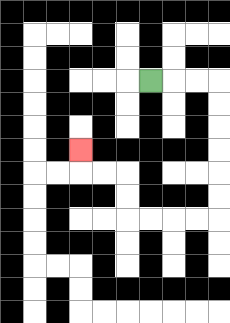{'start': '[6, 3]', 'end': '[3, 6]', 'path_directions': 'R,R,R,D,D,D,D,D,D,L,L,L,L,U,U,L,L,U', 'path_coordinates': '[[6, 3], [7, 3], [8, 3], [9, 3], [9, 4], [9, 5], [9, 6], [9, 7], [9, 8], [9, 9], [8, 9], [7, 9], [6, 9], [5, 9], [5, 8], [5, 7], [4, 7], [3, 7], [3, 6]]'}